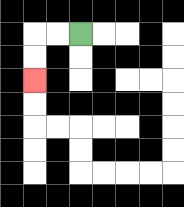{'start': '[3, 1]', 'end': '[1, 3]', 'path_directions': 'L,L,D,D', 'path_coordinates': '[[3, 1], [2, 1], [1, 1], [1, 2], [1, 3]]'}